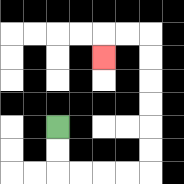{'start': '[2, 5]', 'end': '[4, 2]', 'path_directions': 'D,D,R,R,R,R,U,U,U,U,U,U,L,L,D', 'path_coordinates': '[[2, 5], [2, 6], [2, 7], [3, 7], [4, 7], [5, 7], [6, 7], [6, 6], [6, 5], [6, 4], [6, 3], [6, 2], [6, 1], [5, 1], [4, 1], [4, 2]]'}